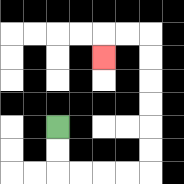{'start': '[2, 5]', 'end': '[4, 2]', 'path_directions': 'D,D,R,R,R,R,U,U,U,U,U,U,L,L,D', 'path_coordinates': '[[2, 5], [2, 6], [2, 7], [3, 7], [4, 7], [5, 7], [6, 7], [6, 6], [6, 5], [6, 4], [6, 3], [6, 2], [6, 1], [5, 1], [4, 1], [4, 2]]'}